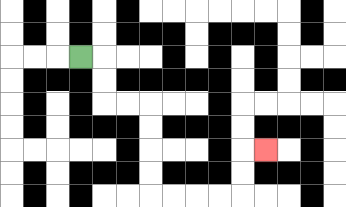{'start': '[3, 2]', 'end': '[11, 6]', 'path_directions': 'R,D,D,R,R,D,D,D,D,R,R,R,R,U,U,R', 'path_coordinates': '[[3, 2], [4, 2], [4, 3], [4, 4], [5, 4], [6, 4], [6, 5], [6, 6], [6, 7], [6, 8], [7, 8], [8, 8], [9, 8], [10, 8], [10, 7], [10, 6], [11, 6]]'}